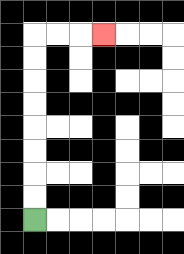{'start': '[1, 9]', 'end': '[4, 1]', 'path_directions': 'U,U,U,U,U,U,U,U,R,R,R', 'path_coordinates': '[[1, 9], [1, 8], [1, 7], [1, 6], [1, 5], [1, 4], [1, 3], [1, 2], [1, 1], [2, 1], [3, 1], [4, 1]]'}